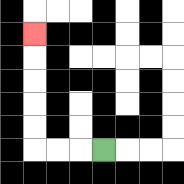{'start': '[4, 6]', 'end': '[1, 1]', 'path_directions': 'L,L,L,U,U,U,U,U', 'path_coordinates': '[[4, 6], [3, 6], [2, 6], [1, 6], [1, 5], [1, 4], [1, 3], [1, 2], [1, 1]]'}